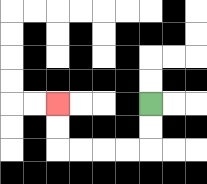{'start': '[6, 4]', 'end': '[2, 4]', 'path_directions': 'D,D,L,L,L,L,U,U', 'path_coordinates': '[[6, 4], [6, 5], [6, 6], [5, 6], [4, 6], [3, 6], [2, 6], [2, 5], [2, 4]]'}